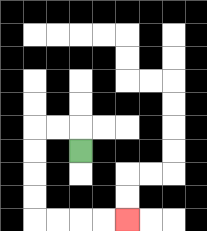{'start': '[3, 6]', 'end': '[5, 9]', 'path_directions': 'U,L,L,D,D,D,D,R,R,R,R', 'path_coordinates': '[[3, 6], [3, 5], [2, 5], [1, 5], [1, 6], [1, 7], [1, 8], [1, 9], [2, 9], [3, 9], [4, 9], [5, 9]]'}